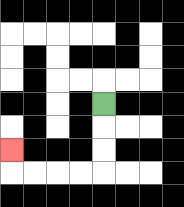{'start': '[4, 4]', 'end': '[0, 6]', 'path_directions': 'D,D,D,L,L,L,L,U', 'path_coordinates': '[[4, 4], [4, 5], [4, 6], [4, 7], [3, 7], [2, 7], [1, 7], [0, 7], [0, 6]]'}